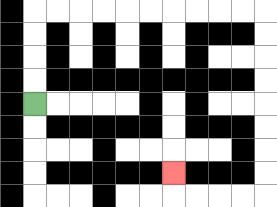{'start': '[1, 4]', 'end': '[7, 7]', 'path_directions': 'U,U,U,U,R,R,R,R,R,R,R,R,R,R,D,D,D,D,D,D,D,D,L,L,L,L,U', 'path_coordinates': '[[1, 4], [1, 3], [1, 2], [1, 1], [1, 0], [2, 0], [3, 0], [4, 0], [5, 0], [6, 0], [7, 0], [8, 0], [9, 0], [10, 0], [11, 0], [11, 1], [11, 2], [11, 3], [11, 4], [11, 5], [11, 6], [11, 7], [11, 8], [10, 8], [9, 8], [8, 8], [7, 8], [7, 7]]'}